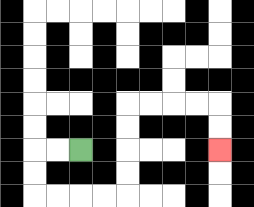{'start': '[3, 6]', 'end': '[9, 6]', 'path_directions': 'L,L,D,D,R,R,R,R,U,U,U,U,R,R,R,R,D,D', 'path_coordinates': '[[3, 6], [2, 6], [1, 6], [1, 7], [1, 8], [2, 8], [3, 8], [4, 8], [5, 8], [5, 7], [5, 6], [5, 5], [5, 4], [6, 4], [7, 4], [8, 4], [9, 4], [9, 5], [9, 6]]'}